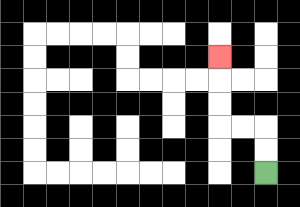{'start': '[11, 7]', 'end': '[9, 2]', 'path_directions': 'U,U,L,L,U,U,U', 'path_coordinates': '[[11, 7], [11, 6], [11, 5], [10, 5], [9, 5], [9, 4], [9, 3], [9, 2]]'}